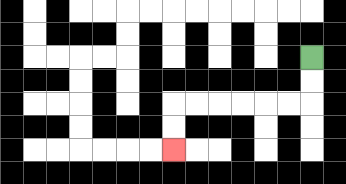{'start': '[13, 2]', 'end': '[7, 6]', 'path_directions': 'D,D,L,L,L,L,L,L,D,D', 'path_coordinates': '[[13, 2], [13, 3], [13, 4], [12, 4], [11, 4], [10, 4], [9, 4], [8, 4], [7, 4], [7, 5], [7, 6]]'}